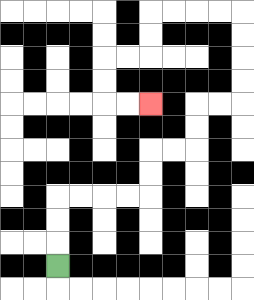{'start': '[2, 11]', 'end': '[6, 4]', 'path_directions': 'U,U,U,R,R,R,R,U,U,R,R,U,U,R,R,U,U,U,U,L,L,L,L,D,D,L,L,D,D,R,R', 'path_coordinates': '[[2, 11], [2, 10], [2, 9], [2, 8], [3, 8], [4, 8], [5, 8], [6, 8], [6, 7], [6, 6], [7, 6], [8, 6], [8, 5], [8, 4], [9, 4], [10, 4], [10, 3], [10, 2], [10, 1], [10, 0], [9, 0], [8, 0], [7, 0], [6, 0], [6, 1], [6, 2], [5, 2], [4, 2], [4, 3], [4, 4], [5, 4], [6, 4]]'}